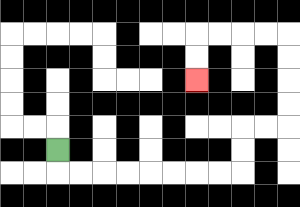{'start': '[2, 6]', 'end': '[8, 3]', 'path_directions': 'D,R,R,R,R,R,R,R,R,U,U,R,R,U,U,U,U,L,L,L,L,D,D', 'path_coordinates': '[[2, 6], [2, 7], [3, 7], [4, 7], [5, 7], [6, 7], [7, 7], [8, 7], [9, 7], [10, 7], [10, 6], [10, 5], [11, 5], [12, 5], [12, 4], [12, 3], [12, 2], [12, 1], [11, 1], [10, 1], [9, 1], [8, 1], [8, 2], [8, 3]]'}